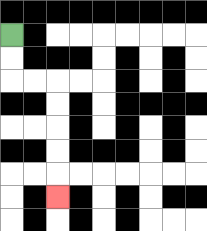{'start': '[0, 1]', 'end': '[2, 8]', 'path_directions': 'D,D,R,R,D,D,D,D,D', 'path_coordinates': '[[0, 1], [0, 2], [0, 3], [1, 3], [2, 3], [2, 4], [2, 5], [2, 6], [2, 7], [2, 8]]'}